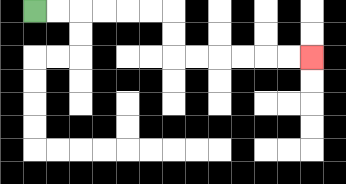{'start': '[1, 0]', 'end': '[13, 2]', 'path_directions': 'R,R,R,R,R,R,D,D,R,R,R,R,R,R', 'path_coordinates': '[[1, 0], [2, 0], [3, 0], [4, 0], [5, 0], [6, 0], [7, 0], [7, 1], [7, 2], [8, 2], [9, 2], [10, 2], [11, 2], [12, 2], [13, 2]]'}